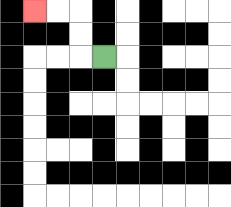{'start': '[4, 2]', 'end': '[1, 0]', 'path_directions': 'L,U,U,L,L', 'path_coordinates': '[[4, 2], [3, 2], [3, 1], [3, 0], [2, 0], [1, 0]]'}